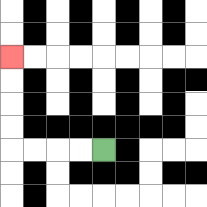{'start': '[4, 6]', 'end': '[0, 2]', 'path_directions': 'L,L,L,L,U,U,U,U', 'path_coordinates': '[[4, 6], [3, 6], [2, 6], [1, 6], [0, 6], [0, 5], [0, 4], [0, 3], [0, 2]]'}